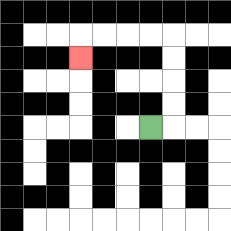{'start': '[6, 5]', 'end': '[3, 2]', 'path_directions': 'R,U,U,U,U,L,L,L,L,D', 'path_coordinates': '[[6, 5], [7, 5], [7, 4], [7, 3], [7, 2], [7, 1], [6, 1], [5, 1], [4, 1], [3, 1], [3, 2]]'}